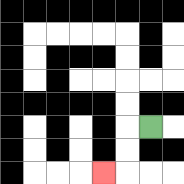{'start': '[6, 5]', 'end': '[4, 7]', 'path_directions': 'L,D,D,L', 'path_coordinates': '[[6, 5], [5, 5], [5, 6], [5, 7], [4, 7]]'}